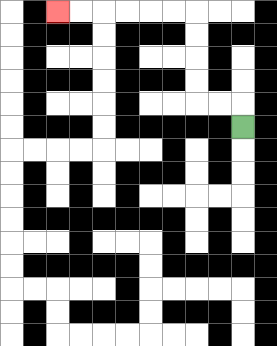{'start': '[10, 5]', 'end': '[2, 0]', 'path_directions': 'U,L,L,U,U,U,U,L,L,L,L,L,L', 'path_coordinates': '[[10, 5], [10, 4], [9, 4], [8, 4], [8, 3], [8, 2], [8, 1], [8, 0], [7, 0], [6, 0], [5, 0], [4, 0], [3, 0], [2, 0]]'}